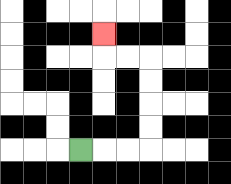{'start': '[3, 6]', 'end': '[4, 1]', 'path_directions': 'R,R,R,U,U,U,U,L,L,U', 'path_coordinates': '[[3, 6], [4, 6], [5, 6], [6, 6], [6, 5], [6, 4], [6, 3], [6, 2], [5, 2], [4, 2], [4, 1]]'}